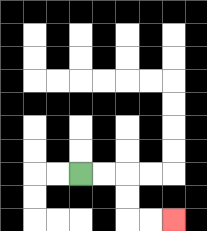{'start': '[3, 7]', 'end': '[7, 9]', 'path_directions': 'R,R,D,D,R,R', 'path_coordinates': '[[3, 7], [4, 7], [5, 7], [5, 8], [5, 9], [6, 9], [7, 9]]'}